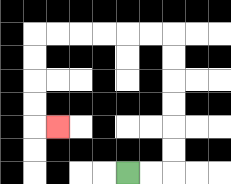{'start': '[5, 7]', 'end': '[2, 5]', 'path_directions': 'R,R,U,U,U,U,U,U,L,L,L,L,L,L,D,D,D,D,R', 'path_coordinates': '[[5, 7], [6, 7], [7, 7], [7, 6], [7, 5], [7, 4], [7, 3], [7, 2], [7, 1], [6, 1], [5, 1], [4, 1], [3, 1], [2, 1], [1, 1], [1, 2], [1, 3], [1, 4], [1, 5], [2, 5]]'}